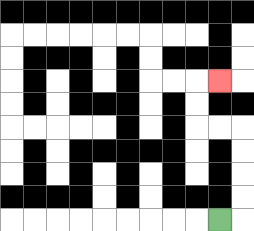{'start': '[9, 9]', 'end': '[9, 3]', 'path_directions': 'R,U,U,U,U,L,L,U,U,R', 'path_coordinates': '[[9, 9], [10, 9], [10, 8], [10, 7], [10, 6], [10, 5], [9, 5], [8, 5], [8, 4], [8, 3], [9, 3]]'}